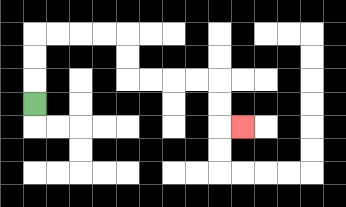{'start': '[1, 4]', 'end': '[10, 5]', 'path_directions': 'U,U,U,R,R,R,R,D,D,R,R,R,R,D,D,R', 'path_coordinates': '[[1, 4], [1, 3], [1, 2], [1, 1], [2, 1], [3, 1], [4, 1], [5, 1], [5, 2], [5, 3], [6, 3], [7, 3], [8, 3], [9, 3], [9, 4], [9, 5], [10, 5]]'}